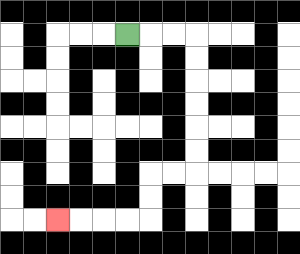{'start': '[5, 1]', 'end': '[2, 9]', 'path_directions': 'R,R,R,D,D,D,D,D,D,L,L,D,D,L,L,L,L', 'path_coordinates': '[[5, 1], [6, 1], [7, 1], [8, 1], [8, 2], [8, 3], [8, 4], [8, 5], [8, 6], [8, 7], [7, 7], [6, 7], [6, 8], [6, 9], [5, 9], [4, 9], [3, 9], [2, 9]]'}